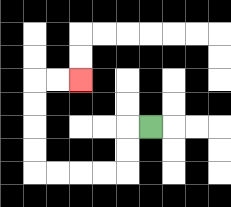{'start': '[6, 5]', 'end': '[3, 3]', 'path_directions': 'L,D,D,L,L,L,L,U,U,U,U,R,R', 'path_coordinates': '[[6, 5], [5, 5], [5, 6], [5, 7], [4, 7], [3, 7], [2, 7], [1, 7], [1, 6], [1, 5], [1, 4], [1, 3], [2, 3], [3, 3]]'}